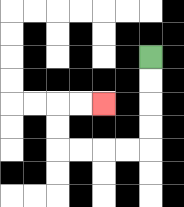{'start': '[6, 2]', 'end': '[4, 4]', 'path_directions': 'D,D,D,D,L,L,L,L,U,U,R,R', 'path_coordinates': '[[6, 2], [6, 3], [6, 4], [6, 5], [6, 6], [5, 6], [4, 6], [3, 6], [2, 6], [2, 5], [2, 4], [3, 4], [4, 4]]'}